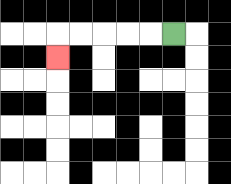{'start': '[7, 1]', 'end': '[2, 2]', 'path_directions': 'L,L,L,L,L,D', 'path_coordinates': '[[7, 1], [6, 1], [5, 1], [4, 1], [3, 1], [2, 1], [2, 2]]'}